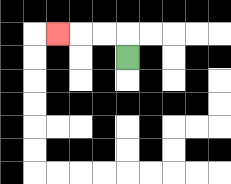{'start': '[5, 2]', 'end': '[2, 1]', 'path_directions': 'U,L,L,L', 'path_coordinates': '[[5, 2], [5, 1], [4, 1], [3, 1], [2, 1]]'}